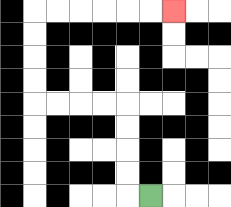{'start': '[6, 8]', 'end': '[7, 0]', 'path_directions': 'L,U,U,U,U,L,L,L,L,U,U,U,U,R,R,R,R,R,R', 'path_coordinates': '[[6, 8], [5, 8], [5, 7], [5, 6], [5, 5], [5, 4], [4, 4], [3, 4], [2, 4], [1, 4], [1, 3], [1, 2], [1, 1], [1, 0], [2, 0], [3, 0], [4, 0], [5, 0], [6, 0], [7, 0]]'}